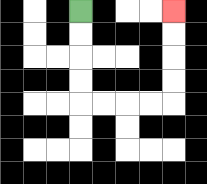{'start': '[3, 0]', 'end': '[7, 0]', 'path_directions': 'D,D,D,D,R,R,R,R,U,U,U,U', 'path_coordinates': '[[3, 0], [3, 1], [3, 2], [3, 3], [3, 4], [4, 4], [5, 4], [6, 4], [7, 4], [7, 3], [7, 2], [7, 1], [7, 0]]'}